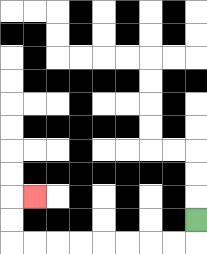{'start': '[8, 9]', 'end': '[1, 8]', 'path_directions': 'D,L,L,L,L,L,L,L,L,U,U,R', 'path_coordinates': '[[8, 9], [8, 10], [7, 10], [6, 10], [5, 10], [4, 10], [3, 10], [2, 10], [1, 10], [0, 10], [0, 9], [0, 8], [1, 8]]'}